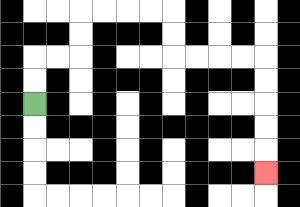{'start': '[1, 4]', 'end': '[11, 7]', 'path_directions': 'U,U,R,R,U,U,R,R,R,R,D,D,R,R,R,R,D,D,D,D,D', 'path_coordinates': '[[1, 4], [1, 3], [1, 2], [2, 2], [3, 2], [3, 1], [3, 0], [4, 0], [5, 0], [6, 0], [7, 0], [7, 1], [7, 2], [8, 2], [9, 2], [10, 2], [11, 2], [11, 3], [11, 4], [11, 5], [11, 6], [11, 7]]'}